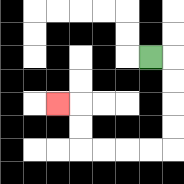{'start': '[6, 2]', 'end': '[2, 4]', 'path_directions': 'R,D,D,D,D,L,L,L,L,U,U,L', 'path_coordinates': '[[6, 2], [7, 2], [7, 3], [7, 4], [7, 5], [7, 6], [6, 6], [5, 6], [4, 6], [3, 6], [3, 5], [3, 4], [2, 4]]'}